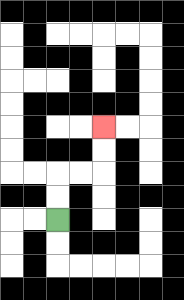{'start': '[2, 9]', 'end': '[4, 5]', 'path_directions': 'U,U,R,R,U,U', 'path_coordinates': '[[2, 9], [2, 8], [2, 7], [3, 7], [4, 7], [4, 6], [4, 5]]'}